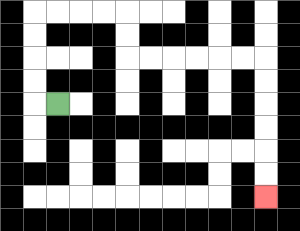{'start': '[2, 4]', 'end': '[11, 8]', 'path_directions': 'L,U,U,U,U,R,R,R,R,D,D,R,R,R,R,R,R,D,D,D,D,D,D', 'path_coordinates': '[[2, 4], [1, 4], [1, 3], [1, 2], [1, 1], [1, 0], [2, 0], [3, 0], [4, 0], [5, 0], [5, 1], [5, 2], [6, 2], [7, 2], [8, 2], [9, 2], [10, 2], [11, 2], [11, 3], [11, 4], [11, 5], [11, 6], [11, 7], [11, 8]]'}